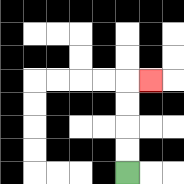{'start': '[5, 7]', 'end': '[6, 3]', 'path_directions': 'U,U,U,U,R', 'path_coordinates': '[[5, 7], [5, 6], [5, 5], [5, 4], [5, 3], [6, 3]]'}